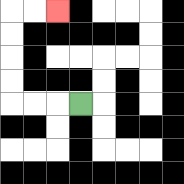{'start': '[3, 4]', 'end': '[2, 0]', 'path_directions': 'L,L,L,U,U,U,U,R,R', 'path_coordinates': '[[3, 4], [2, 4], [1, 4], [0, 4], [0, 3], [0, 2], [0, 1], [0, 0], [1, 0], [2, 0]]'}